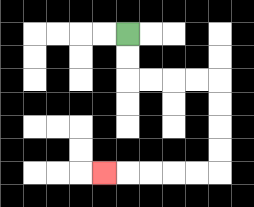{'start': '[5, 1]', 'end': '[4, 7]', 'path_directions': 'D,D,R,R,R,R,D,D,D,D,L,L,L,L,L', 'path_coordinates': '[[5, 1], [5, 2], [5, 3], [6, 3], [7, 3], [8, 3], [9, 3], [9, 4], [9, 5], [9, 6], [9, 7], [8, 7], [7, 7], [6, 7], [5, 7], [4, 7]]'}